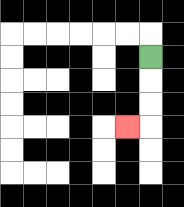{'start': '[6, 2]', 'end': '[5, 5]', 'path_directions': 'D,D,D,L', 'path_coordinates': '[[6, 2], [6, 3], [6, 4], [6, 5], [5, 5]]'}